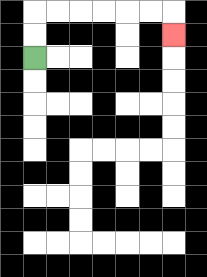{'start': '[1, 2]', 'end': '[7, 1]', 'path_directions': 'U,U,R,R,R,R,R,R,D', 'path_coordinates': '[[1, 2], [1, 1], [1, 0], [2, 0], [3, 0], [4, 0], [5, 0], [6, 0], [7, 0], [7, 1]]'}